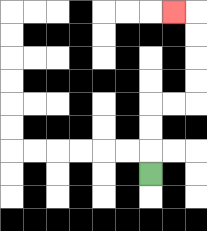{'start': '[6, 7]', 'end': '[7, 0]', 'path_directions': 'U,U,U,R,R,U,U,U,U,L', 'path_coordinates': '[[6, 7], [6, 6], [6, 5], [6, 4], [7, 4], [8, 4], [8, 3], [8, 2], [8, 1], [8, 0], [7, 0]]'}